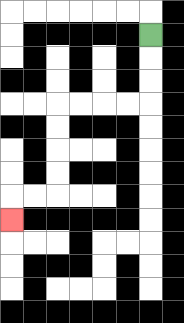{'start': '[6, 1]', 'end': '[0, 9]', 'path_directions': 'D,D,D,L,L,L,L,D,D,D,D,L,L,D', 'path_coordinates': '[[6, 1], [6, 2], [6, 3], [6, 4], [5, 4], [4, 4], [3, 4], [2, 4], [2, 5], [2, 6], [2, 7], [2, 8], [1, 8], [0, 8], [0, 9]]'}